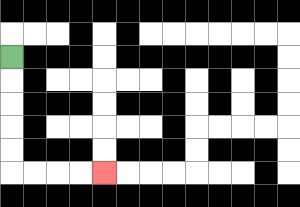{'start': '[0, 2]', 'end': '[4, 7]', 'path_directions': 'D,D,D,D,D,R,R,R,R', 'path_coordinates': '[[0, 2], [0, 3], [0, 4], [0, 5], [0, 6], [0, 7], [1, 7], [2, 7], [3, 7], [4, 7]]'}